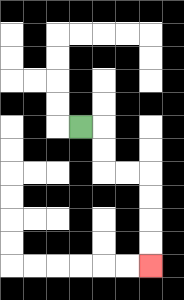{'start': '[3, 5]', 'end': '[6, 11]', 'path_directions': 'R,D,D,R,R,D,D,D,D', 'path_coordinates': '[[3, 5], [4, 5], [4, 6], [4, 7], [5, 7], [6, 7], [6, 8], [6, 9], [6, 10], [6, 11]]'}